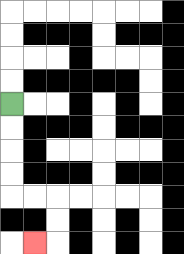{'start': '[0, 4]', 'end': '[1, 10]', 'path_directions': 'D,D,D,D,R,R,D,D,L', 'path_coordinates': '[[0, 4], [0, 5], [0, 6], [0, 7], [0, 8], [1, 8], [2, 8], [2, 9], [2, 10], [1, 10]]'}